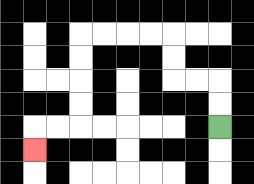{'start': '[9, 5]', 'end': '[1, 6]', 'path_directions': 'U,U,L,L,U,U,L,L,L,L,D,D,D,D,L,L,D', 'path_coordinates': '[[9, 5], [9, 4], [9, 3], [8, 3], [7, 3], [7, 2], [7, 1], [6, 1], [5, 1], [4, 1], [3, 1], [3, 2], [3, 3], [3, 4], [3, 5], [2, 5], [1, 5], [1, 6]]'}